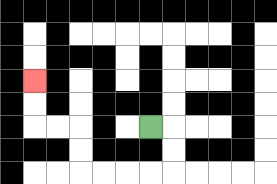{'start': '[6, 5]', 'end': '[1, 3]', 'path_directions': 'R,D,D,L,L,L,L,U,U,L,L,U,U', 'path_coordinates': '[[6, 5], [7, 5], [7, 6], [7, 7], [6, 7], [5, 7], [4, 7], [3, 7], [3, 6], [3, 5], [2, 5], [1, 5], [1, 4], [1, 3]]'}